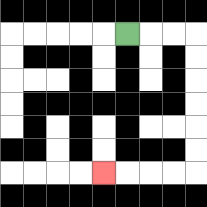{'start': '[5, 1]', 'end': '[4, 7]', 'path_directions': 'R,R,R,D,D,D,D,D,D,L,L,L,L', 'path_coordinates': '[[5, 1], [6, 1], [7, 1], [8, 1], [8, 2], [8, 3], [8, 4], [8, 5], [8, 6], [8, 7], [7, 7], [6, 7], [5, 7], [4, 7]]'}